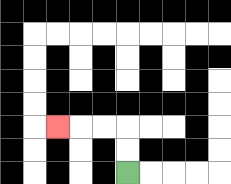{'start': '[5, 7]', 'end': '[2, 5]', 'path_directions': 'U,U,L,L,L', 'path_coordinates': '[[5, 7], [5, 6], [5, 5], [4, 5], [3, 5], [2, 5]]'}